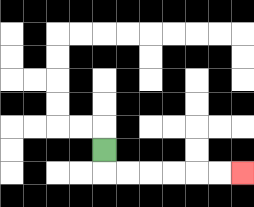{'start': '[4, 6]', 'end': '[10, 7]', 'path_directions': 'D,R,R,R,R,R,R', 'path_coordinates': '[[4, 6], [4, 7], [5, 7], [6, 7], [7, 7], [8, 7], [9, 7], [10, 7]]'}